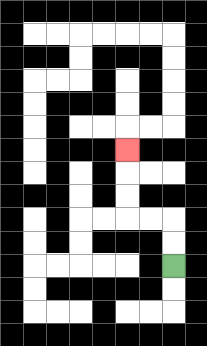{'start': '[7, 11]', 'end': '[5, 6]', 'path_directions': 'U,U,L,L,U,U,U', 'path_coordinates': '[[7, 11], [7, 10], [7, 9], [6, 9], [5, 9], [5, 8], [5, 7], [5, 6]]'}